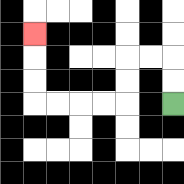{'start': '[7, 4]', 'end': '[1, 1]', 'path_directions': 'U,U,L,L,D,D,L,L,L,L,U,U,U', 'path_coordinates': '[[7, 4], [7, 3], [7, 2], [6, 2], [5, 2], [5, 3], [5, 4], [4, 4], [3, 4], [2, 4], [1, 4], [1, 3], [1, 2], [1, 1]]'}